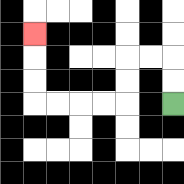{'start': '[7, 4]', 'end': '[1, 1]', 'path_directions': 'U,U,L,L,D,D,L,L,L,L,U,U,U', 'path_coordinates': '[[7, 4], [7, 3], [7, 2], [6, 2], [5, 2], [5, 3], [5, 4], [4, 4], [3, 4], [2, 4], [1, 4], [1, 3], [1, 2], [1, 1]]'}